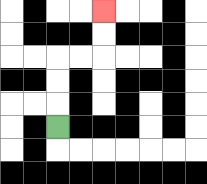{'start': '[2, 5]', 'end': '[4, 0]', 'path_directions': 'U,U,U,R,R,U,U', 'path_coordinates': '[[2, 5], [2, 4], [2, 3], [2, 2], [3, 2], [4, 2], [4, 1], [4, 0]]'}